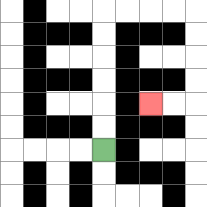{'start': '[4, 6]', 'end': '[6, 4]', 'path_directions': 'U,U,U,U,U,U,R,R,R,R,D,D,D,D,L,L', 'path_coordinates': '[[4, 6], [4, 5], [4, 4], [4, 3], [4, 2], [4, 1], [4, 0], [5, 0], [6, 0], [7, 0], [8, 0], [8, 1], [8, 2], [8, 3], [8, 4], [7, 4], [6, 4]]'}